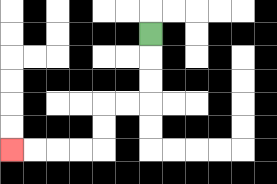{'start': '[6, 1]', 'end': '[0, 6]', 'path_directions': 'D,D,D,L,L,D,D,L,L,L,L', 'path_coordinates': '[[6, 1], [6, 2], [6, 3], [6, 4], [5, 4], [4, 4], [4, 5], [4, 6], [3, 6], [2, 6], [1, 6], [0, 6]]'}